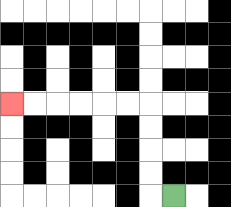{'start': '[7, 8]', 'end': '[0, 4]', 'path_directions': 'L,U,U,U,U,L,L,L,L,L,L', 'path_coordinates': '[[7, 8], [6, 8], [6, 7], [6, 6], [6, 5], [6, 4], [5, 4], [4, 4], [3, 4], [2, 4], [1, 4], [0, 4]]'}